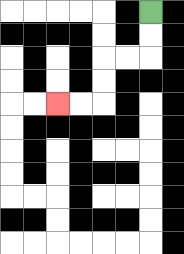{'start': '[6, 0]', 'end': '[2, 4]', 'path_directions': 'D,D,L,L,D,D,L,L', 'path_coordinates': '[[6, 0], [6, 1], [6, 2], [5, 2], [4, 2], [4, 3], [4, 4], [3, 4], [2, 4]]'}